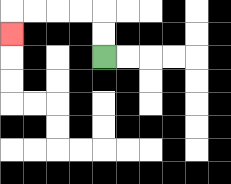{'start': '[4, 2]', 'end': '[0, 1]', 'path_directions': 'U,U,L,L,L,L,D', 'path_coordinates': '[[4, 2], [4, 1], [4, 0], [3, 0], [2, 0], [1, 0], [0, 0], [0, 1]]'}